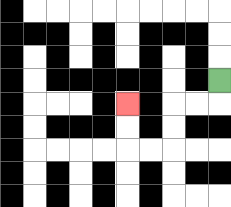{'start': '[9, 3]', 'end': '[5, 4]', 'path_directions': 'D,L,L,D,D,L,L,U,U', 'path_coordinates': '[[9, 3], [9, 4], [8, 4], [7, 4], [7, 5], [7, 6], [6, 6], [5, 6], [5, 5], [5, 4]]'}